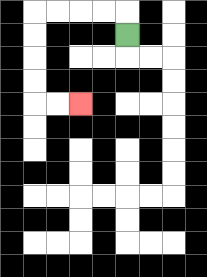{'start': '[5, 1]', 'end': '[3, 4]', 'path_directions': 'U,L,L,L,L,D,D,D,D,R,R', 'path_coordinates': '[[5, 1], [5, 0], [4, 0], [3, 0], [2, 0], [1, 0], [1, 1], [1, 2], [1, 3], [1, 4], [2, 4], [3, 4]]'}